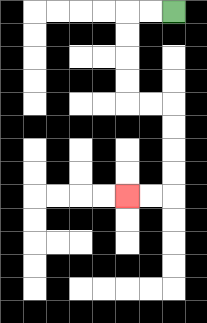{'start': '[7, 0]', 'end': '[5, 8]', 'path_directions': 'L,L,D,D,D,D,R,R,D,D,D,D,L,L', 'path_coordinates': '[[7, 0], [6, 0], [5, 0], [5, 1], [5, 2], [5, 3], [5, 4], [6, 4], [7, 4], [7, 5], [7, 6], [7, 7], [7, 8], [6, 8], [5, 8]]'}